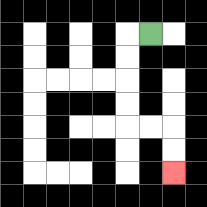{'start': '[6, 1]', 'end': '[7, 7]', 'path_directions': 'L,D,D,D,D,R,R,D,D', 'path_coordinates': '[[6, 1], [5, 1], [5, 2], [5, 3], [5, 4], [5, 5], [6, 5], [7, 5], [7, 6], [7, 7]]'}